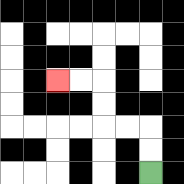{'start': '[6, 7]', 'end': '[2, 3]', 'path_directions': 'U,U,L,L,U,U,L,L', 'path_coordinates': '[[6, 7], [6, 6], [6, 5], [5, 5], [4, 5], [4, 4], [4, 3], [3, 3], [2, 3]]'}